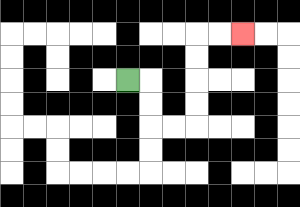{'start': '[5, 3]', 'end': '[10, 1]', 'path_directions': 'R,D,D,R,R,U,U,U,U,R,R', 'path_coordinates': '[[5, 3], [6, 3], [6, 4], [6, 5], [7, 5], [8, 5], [8, 4], [8, 3], [8, 2], [8, 1], [9, 1], [10, 1]]'}